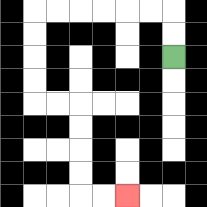{'start': '[7, 2]', 'end': '[5, 8]', 'path_directions': 'U,U,L,L,L,L,L,L,D,D,D,D,R,R,D,D,D,D,R,R', 'path_coordinates': '[[7, 2], [7, 1], [7, 0], [6, 0], [5, 0], [4, 0], [3, 0], [2, 0], [1, 0], [1, 1], [1, 2], [1, 3], [1, 4], [2, 4], [3, 4], [3, 5], [3, 6], [3, 7], [3, 8], [4, 8], [5, 8]]'}